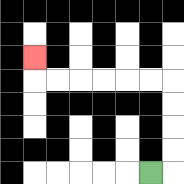{'start': '[6, 7]', 'end': '[1, 2]', 'path_directions': 'R,U,U,U,U,L,L,L,L,L,L,U', 'path_coordinates': '[[6, 7], [7, 7], [7, 6], [7, 5], [7, 4], [7, 3], [6, 3], [5, 3], [4, 3], [3, 3], [2, 3], [1, 3], [1, 2]]'}